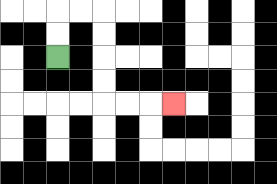{'start': '[2, 2]', 'end': '[7, 4]', 'path_directions': 'U,U,R,R,D,D,D,D,R,R,R', 'path_coordinates': '[[2, 2], [2, 1], [2, 0], [3, 0], [4, 0], [4, 1], [4, 2], [4, 3], [4, 4], [5, 4], [6, 4], [7, 4]]'}